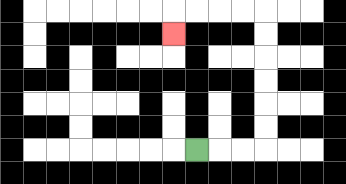{'start': '[8, 6]', 'end': '[7, 1]', 'path_directions': 'R,R,R,U,U,U,U,U,U,L,L,L,L,D', 'path_coordinates': '[[8, 6], [9, 6], [10, 6], [11, 6], [11, 5], [11, 4], [11, 3], [11, 2], [11, 1], [11, 0], [10, 0], [9, 0], [8, 0], [7, 0], [7, 1]]'}